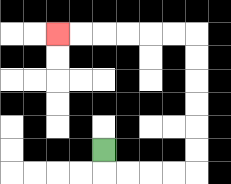{'start': '[4, 6]', 'end': '[2, 1]', 'path_directions': 'D,R,R,R,R,U,U,U,U,U,U,L,L,L,L,L,L', 'path_coordinates': '[[4, 6], [4, 7], [5, 7], [6, 7], [7, 7], [8, 7], [8, 6], [8, 5], [8, 4], [8, 3], [8, 2], [8, 1], [7, 1], [6, 1], [5, 1], [4, 1], [3, 1], [2, 1]]'}